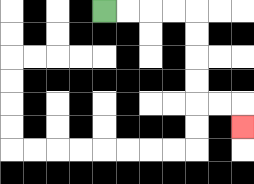{'start': '[4, 0]', 'end': '[10, 5]', 'path_directions': 'R,R,R,R,D,D,D,D,R,R,D', 'path_coordinates': '[[4, 0], [5, 0], [6, 0], [7, 0], [8, 0], [8, 1], [8, 2], [8, 3], [8, 4], [9, 4], [10, 4], [10, 5]]'}